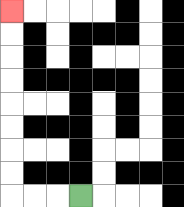{'start': '[3, 8]', 'end': '[0, 0]', 'path_directions': 'L,L,L,U,U,U,U,U,U,U,U', 'path_coordinates': '[[3, 8], [2, 8], [1, 8], [0, 8], [0, 7], [0, 6], [0, 5], [0, 4], [0, 3], [0, 2], [0, 1], [0, 0]]'}